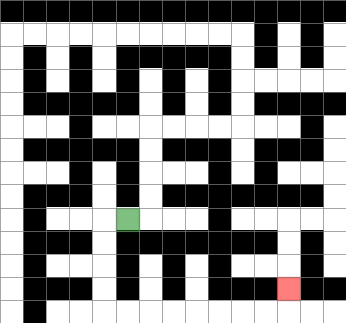{'start': '[5, 9]', 'end': '[12, 12]', 'path_directions': 'L,D,D,D,D,R,R,R,R,R,R,R,R,U', 'path_coordinates': '[[5, 9], [4, 9], [4, 10], [4, 11], [4, 12], [4, 13], [5, 13], [6, 13], [7, 13], [8, 13], [9, 13], [10, 13], [11, 13], [12, 13], [12, 12]]'}